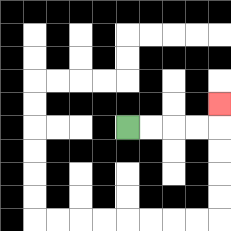{'start': '[5, 5]', 'end': '[9, 4]', 'path_directions': 'R,R,R,R,U', 'path_coordinates': '[[5, 5], [6, 5], [7, 5], [8, 5], [9, 5], [9, 4]]'}